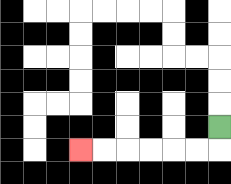{'start': '[9, 5]', 'end': '[3, 6]', 'path_directions': 'D,L,L,L,L,L,L', 'path_coordinates': '[[9, 5], [9, 6], [8, 6], [7, 6], [6, 6], [5, 6], [4, 6], [3, 6]]'}